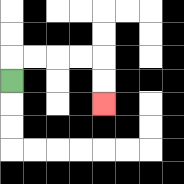{'start': '[0, 3]', 'end': '[4, 4]', 'path_directions': 'U,R,R,R,R,D,D', 'path_coordinates': '[[0, 3], [0, 2], [1, 2], [2, 2], [3, 2], [4, 2], [4, 3], [4, 4]]'}